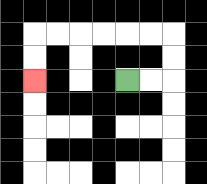{'start': '[5, 3]', 'end': '[1, 3]', 'path_directions': 'R,R,U,U,L,L,L,L,L,L,D,D', 'path_coordinates': '[[5, 3], [6, 3], [7, 3], [7, 2], [7, 1], [6, 1], [5, 1], [4, 1], [3, 1], [2, 1], [1, 1], [1, 2], [1, 3]]'}